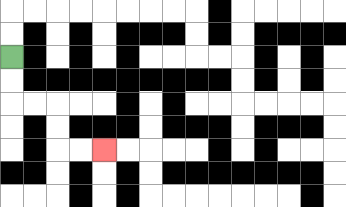{'start': '[0, 2]', 'end': '[4, 6]', 'path_directions': 'D,D,R,R,D,D,R,R', 'path_coordinates': '[[0, 2], [0, 3], [0, 4], [1, 4], [2, 4], [2, 5], [2, 6], [3, 6], [4, 6]]'}